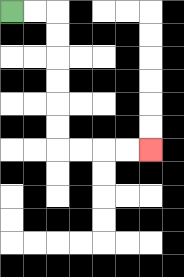{'start': '[0, 0]', 'end': '[6, 6]', 'path_directions': 'R,R,D,D,D,D,D,D,R,R,R,R', 'path_coordinates': '[[0, 0], [1, 0], [2, 0], [2, 1], [2, 2], [2, 3], [2, 4], [2, 5], [2, 6], [3, 6], [4, 6], [5, 6], [6, 6]]'}